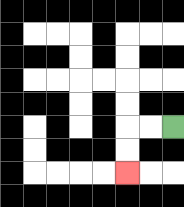{'start': '[7, 5]', 'end': '[5, 7]', 'path_directions': 'L,L,D,D', 'path_coordinates': '[[7, 5], [6, 5], [5, 5], [5, 6], [5, 7]]'}